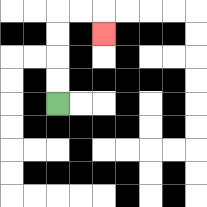{'start': '[2, 4]', 'end': '[4, 1]', 'path_directions': 'U,U,U,U,R,R,D', 'path_coordinates': '[[2, 4], [2, 3], [2, 2], [2, 1], [2, 0], [3, 0], [4, 0], [4, 1]]'}